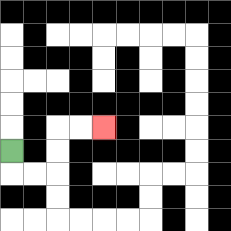{'start': '[0, 6]', 'end': '[4, 5]', 'path_directions': 'D,R,R,U,U,R,R', 'path_coordinates': '[[0, 6], [0, 7], [1, 7], [2, 7], [2, 6], [2, 5], [3, 5], [4, 5]]'}